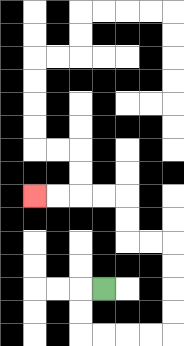{'start': '[4, 12]', 'end': '[1, 8]', 'path_directions': 'L,D,D,R,R,R,R,U,U,U,U,L,L,U,U,L,L,L,L', 'path_coordinates': '[[4, 12], [3, 12], [3, 13], [3, 14], [4, 14], [5, 14], [6, 14], [7, 14], [7, 13], [7, 12], [7, 11], [7, 10], [6, 10], [5, 10], [5, 9], [5, 8], [4, 8], [3, 8], [2, 8], [1, 8]]'}